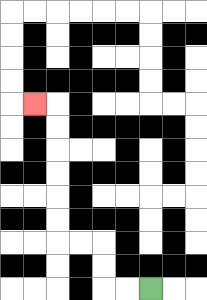{'start': '[6, 12]', 'end': '[1, 4]', 'path_directions': 'L,L,U,U,L,L,U,U,U,U,U,U,L', 'path_coordinates': '[[6, 12], [5, 12], [4, 12], [4, 11], [4, 10], [3, 10], [2, 10], [2, 9], [2, 8], [2, 7], [2, 6], [2, 5], [2, 4], [1, 4]]'}